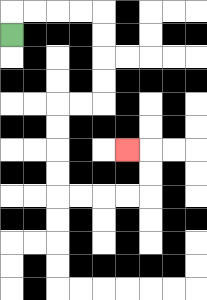{'start': '[0, 1]', 'end': '[5, 6]', 'path_directions': 'U,R,R,R,R,D,D,D,D,L,L,D,D,D,D,R,R,R,R,U,U,L', 'path_coordinates': '[[0, 1], [0, 0], [1, 0], [2, 0], [3, 0], [4, 0], [4, 1], [4, 2], [4, 3], [4, 4], [3, 4], [2, 4], [2, 5], [2, 6], [2, 7], [2, 8], [3, 8], [4, 8], [5, 8], [6, 8], [6, 7], [6, 6], [5, 6]]'}